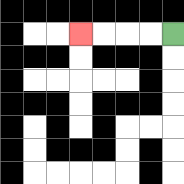{'start': '[7, 1]', 'end': '[3, 1]', 'path_directions': 'L,L,L,L', 'path_coordinates': '[[7, 1], [6, 1], [5, 1], [4, 1], [3, 1]]'}